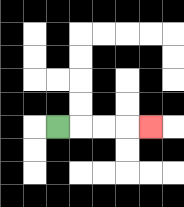{'start': '[2, 5]', 'end': '[6, 5]', 'path_directions': 'R,R,R,R', 'path_coordinates': '[[2, 5], [3, 5], [4, 5], [5, 5], [6, 5]]'}